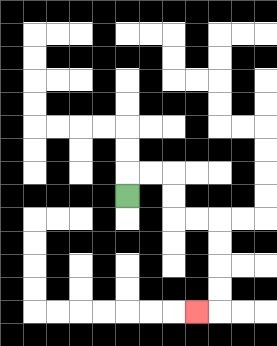{'start': '[5, 8]', 'end': '[8, 13]', 'path_directions': 'U,R,R,D,D,R,R,D,D,D,D,L', 'path_coordinates': '[[5, 8], [5, 7], [6, 7], [7, 7], [7, 8], [7, 9], [8, 9], [9, 9], [9, 10], [9, 11], [9, 12], [9, 13], [8, 13]]'}